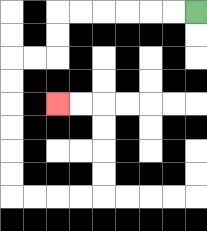{'start': '[8, 0]', 'end': '[2, 4]', 'path_directions': 'L,L,L,L,L,L,D,D,L,L,D,D,D,D,D,D,R,R,R,R,U,U,U,U,L,L', 'path_coordinates': '[[8, 0], [7, 0], [6, 0], [5, 0], [4, 0], [3, 0], [2, 0], [2, 1], [2, 2], [1, 2], [0, 2], [0, 3], [0, 4], [0, 5], [0, 6], [0, 7], [0, 8], [1, 8], [2, 8], [3, 8], [4, 8], [4, 7], [4, 6], [4, 5], [4, 4], [3, 4], [2, 4]]'}